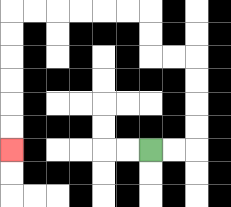{'start': '[6, 6]', 'end': '[0, 6]', 'path_directions': 'R,R,U,U,U,U,L,L,U,U,L,L,L,L,L,L,D,D,D,D,D,D', 'path_coordinates': '[[6, 6], [7, 6], [8, 6], [8, 5], [8, 4], [8, 3], [8, 2], [7, 2], [6, 2], [6, 1], [6, 0], [5, 0], [4, 0], [3, 0], [2, 0], [1, 0], [0, 0], [0, 1], [0, 2], [0, 3], [0, 4], [0, 5], [0, 6]]'}